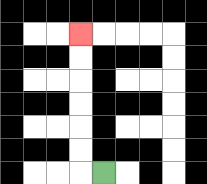{'start': '[4, 7]', 'end': '[3, 1]', 'path_directions': 'L,U,U,U,U,U,U', 'path_coordinates': '[[4, 7], [3, 7], [3, 6], [3, 5], [3, 4], [3, 3], [3, 2], [3, 1]]'}